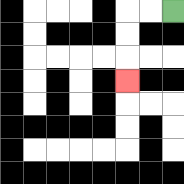{'start': '[7, 0]', 'end': '[5, 3]', 'path_directions': 'L,L,D,D,D', 'path_coordinates': '[[7, 0], [6, 0], [5, 0], [5, 1], [5, 2], [5, 3]]'}